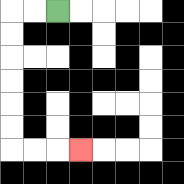{'start': '[2, 0]', 'end': '[3, 6]', 'path_directions': 'L,L,D,D,D,D,D,D,R,R,R', 'path_coordinates': '[[2, 0], [1, 0], [0, 0], [0, 1], [0, 2], [0, 3], [0, 4], [0, 5], [0, 6], [1, 6], [2, 6], [3, 6]]'}